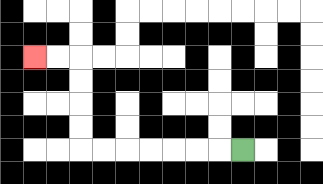{'start': '[10, 6]', 'end': '[1, 2]', 'path_directions': 'L,L,L,L,L,L,L,U,U,U,U,L,L', 'path_coordinates': '[[10, 6], [9, 6], [8, 6], [7, 6], [6, 6], [5, 6], [4, 6], [3, 6], [3, 5], [3, 4], [3, 3], [3, 2], [2, 2], [1, 2]]'}